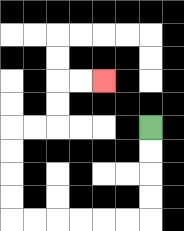{'start': '[6, 5]', 'end': '[4, 3]', 'path_directions': 'D,D,D,D,L,L,L,L,L,L,U,U,U,U,R,R,U,U,R,R', 'path_coordinates': '[[6, 5], [6, 6], [6, 7], [6, 8], [6, 9], [5, 9], [4, 9], [3, 9], [2, 9], [1, 9], [0, 9], [0, 8], [0, 7], [0, 6], [0, 5], [1, 5], [2, 5], [2, 4], [2, 3], [3, 3], [4, 3]]'}